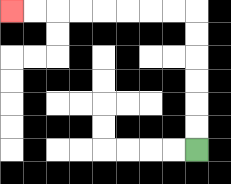{'start': '[8, 6]', 'end': '[0, 0]', 'path_directions': 'U,U,U,U,U,U,L,L,L,L,L,L,L,L', 'path_coordinates': '[[8, 6], [8, 5], [8, 4], [8, 3], [8, 2], [8, 1], [8, 0], [7, 0], [6, 0], [5, 0], [4, 0], [3, 0], [2, 0], [1, 0], [0, 0]]'}